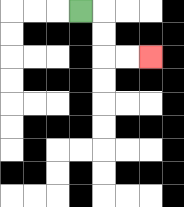{'start': '[3, 0]', 'end': '[6, 2]', 'path_directions': 'R,D,D,R,R', 'path_coordinates': '[[3, 0], [4, 0], [4, 1], [4, 2], [5, 2], [6, 2]]'}